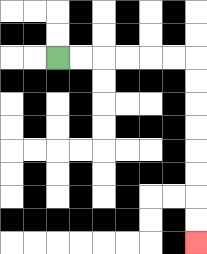{'start': '[2, 2]', 'end': '[8, 10]', 'path_directions': 'R,R,R,R,R,R,D,D,D,D,D,D,D,D', 'path_coordinates': '[[2, 2], [3, 2], [4, 2], [5, 2], [6, 2], [7, 2], [8, 2], [8, 3], [8, 4], [8, 5], [8, 6], [8, 7], [8, 8], [8, 9], [8, 10]]'}